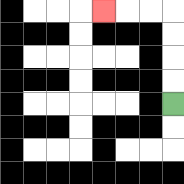{'start': '[7, 4]', 'end': '[4, 0]', 'path_directions': 'U,U,U,U,L,L,L', 'path_coordinates': '[[7, 4], [7, 3], [7, 2], [7, 1], [7, 0], [6, 0], [5, 0], [4, 0]]'}